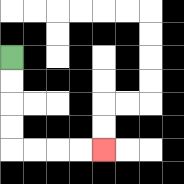{'start': '[0, 2]', 'end': '[4, 6]', 'path_directions': 'D,D,D,D,R,R,R,R', 'path_coordinates': '[[0, 2], [0, 3], [0, 4], [0, 5], [0, 6], [1, 6], [2, 6], [3, 6], [4, 6]]'}